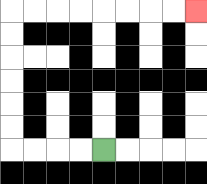{'start': '[4, 6]', 'end': '[8, 0]', 'path_directions': 'L,L,L,L,U,U,U,U,U,U,R,R,R,R,R,R,R,R', 'path_coordinates': '[[4, 6], [3, 6], [2, 6], [1, 6], [0, 6], [0, 5], [0, 4], [0, 3], [0, 2], [0, 1], [0, 0], [1, 0], [2, 0], [3, 0], [4, 0], [5, 0], [6, 0], [7, 0], [8, 0]]'}